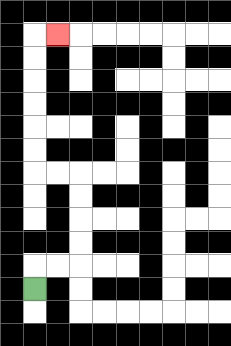{'start': '[1, 12]', 'end': '[2, 1]', 'path_directions': 'U,R,R,U,U,U,U,L,L,U,U,U,U,U,U,R', 'path_coordinates': '[[1, 12], [1, 11], [2, 11], [3, 11], [3, 10], [3, 9], [3, 8], [3, 7], [2, 7], [1, 7], [1, 6], [1, 5], [1, 4], [1, 3], [1, 2], [1, 1], [2, 1]]'}